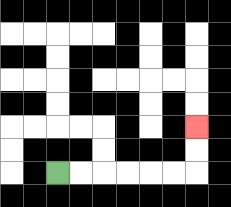{'start': '[2, 7]', 'end': '[8, 5]', 'path_directions': 'R,R,R,R,R,R,U,U', 'path_coordinates': '[[2, 7], [3, 7], [4, 7], [5, 7], [6, 7], [7, 7], [8, 7], [8, 6], [8, 5]]'}